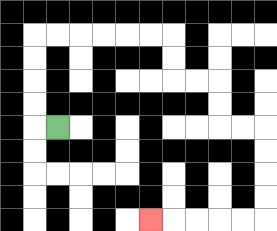{'start': '[2, 5]', 'end': '[6, 9]', 'path_directions': 'L,U,U,U,U,R,R,R,R,R,R,D,D,R,R,D,D,R,R,D,D,D,D,L,L,L,L,L', 'path_coordinates': '[[2, 5], [1, 5], [1, 4], [1, 3], [1, 2], [1, 1], [2, 1], [3, 1], [4, 1], [5, 1], [6, 1], [7, 1], [7, 2], [7, 3], [8, 3], [9, 3], [9, 4], [9, 5], [10, 5], [11, 5], [11, 6], [11, 7], [11, 8], [11, 9], [10, 9], [9, 9], [8, 9], [7, 9], [6, 9]]'}